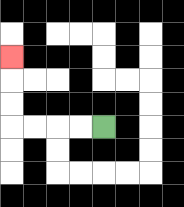{'start': '[4, 5]', 'end': '[0, 2]', 'path_directions': 'L,L,L,L,U,U,U', 'path_coordinates': '[[4, 5], [3, 5], [2, 5], [1, 5], [0, 5], [0, 4], [0, 3], [0, 2]]'}